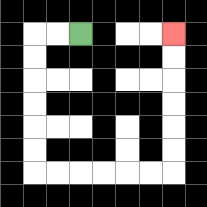{'start': '[3, 1]', 'end': '[7, 1]', 'path_directions': 'L,L,D,D,D,D,D,D,R,R,R,R,R,R,U,U,U,U,U,U', 'path_coordinates': '[[3, 1], [2, 1], [1, 1], [1, 2], [1, 3], [1, 4], [1, 5], [1, 6], [1, 7], [2, 7], [3, 7], [4, 7], [5, 7], [6, 7], [7, 7], [7, 6], [7, 5], [7, 4], [7, 3], [7, 2], [7, 1]]'}